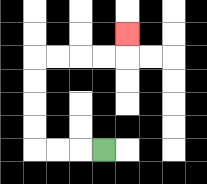{'start': '[4, 6]', 'end': '[5, 1]', 'path_directions': 'L,L,L,U,U,U,U,R,R,R,R,U', 'path_coordinates': '[[4, 6], [3, 6], [2, 6], [1, 6], [1, 5], [1, 4], [1, 3], [1, 2], [2, 2], [3, 2], [4, 2], [5, 2], [5, 1]]'}